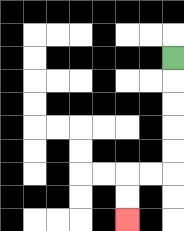{'start': '[7, 2]', 'end': '[5, 9]', 'path_directions': 'D,D,D,D,D,L,L,D,D', 'path_coordinates': '[[7, 2], [7, 3], [7, 4], [7, 5], [7, 6], [7, 7], [6, 7], [5, 7], [5, 8], [5, 9]]'}